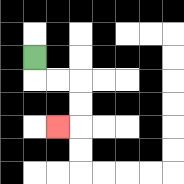{'start': '[1, 2]', 'end': '[2, 5]', 'path_directions': 'D,R,R,D,D,L', 'path_coordinates': '[[1, 2], [1, 3], [2, 3], [3, 3], [3, 4], [3, 5], [2, 5]]'}